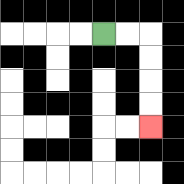{'start': '[4, 1]', 'end': '[6, 5]', 'path_directions': 'R,R,D,D,D,D', 'path_coordinates': '[[4, 1], [5, 1], [6, 1], [6, 2], [6, 3], [6, 4], [6, 5]]'}